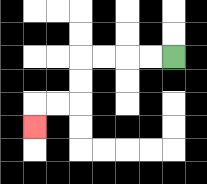{'start': '[7, 2]', 'end': '[1, 5]', 'path_directions': 'L,L,L,L,D,D,L,L,D', 'path_coordinates': '[[7, 2], [6, 2], [5, 2], [4, 2], [3, 2], [3, 3], [3, 4], [2, 4], [1, 4], [1, 5]]'}